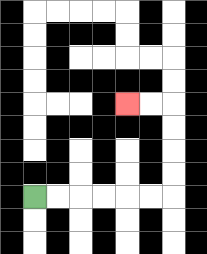{'start': '[1, 8]', 'end': '[5, 4]', 'path_directions': 'R,R,R,R,R,R,U,U,U,U,L,L', 'path_coordinates': '[[1, 8], [2, 8], [3, 8], [4, 8], [5, 8], [6, 8], [7, 8], [7, 7], [7, 6], [7, 5], [7, 4], [6, 4], [5, 4]]'}